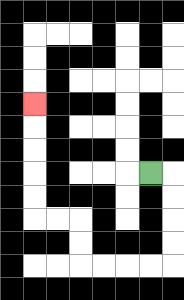{'start': '[6, 7]', 'end': '[1, 4]', 'path_directions': 'R,D,D,D,D,L,L,L,L,U,U,L,L,U,U,U,U,U', 'path_coordinates': '[[6, 7], [7, 7], [7, 8], [7, 9], [7, 10], [7, 11], [6, 11], [5, 11], [4, 11], [3, 11], [3, 10], [3, 9], [2, 9], [1, 9], [1, 8], [1, 7], [1, 6], [1, 5], [1, 4]]'}